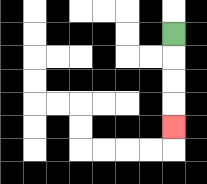{'start': '[7, 1]', 'end': '[7, 5]', 'path_directions': 'D,D,D,D', 'path_coordinates': '[[7, 1], [7, 2], [7, 3], [7, 4], [7, 5]]'}